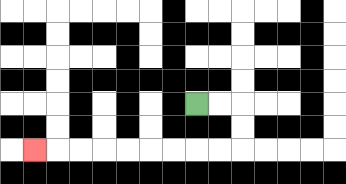{'start': '[8, 4]', 'end': '[1, 6]', 'path_directions': 'R,R,D,D,L,L,L,L,L,L,L,L,L', 'path_coordinates': '[[8, 4], [9, 4], [10, 4], [10, 5], [10, 6], [9, 6], [8, 6], [7, 6], [6, 6], [5, 6], [4, 6], [3, 6], [2, 6], [1, 6]]'}